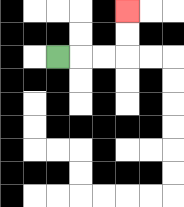{'start': '[2, 2]', 'end': '[5, 0]', 'path_directions': 'R,R,R,U,U', 'path_coordinates': '[[2, 2], [3, 2], [4, 2], [5, 2], [5, 1], [5, 0]]'}